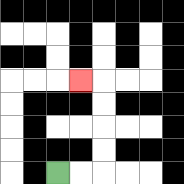{'start': '[2, 7]', 'end': '[3, 3]', 'path_directions': 'R,R,U,U,U,U,L', 'path_coordinates': '[[2, 7], [3, 7], [4, 7], [4, 6], [4, 5], [4, 4], [4, 3], [3, 3]]'}